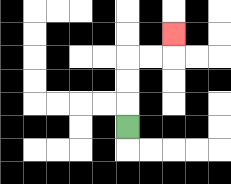{'start': '[5, 5]', 'end': '[7, 1]', 'path_directions': 'U,U,U,R,R,U', 'path_coordinates': '[[5, 5], [5, 4], [5, 3], [5, 2], [6, 2], [7, 2], [7, 1]]'}